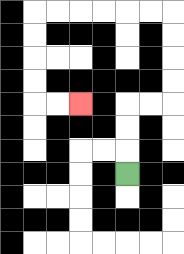{'start': '[5, 7]', 'end': '[3, 4]', 'path_directions': 'U,U,U,R,R,U,U,U,U,L,L,L,L,L,L,D,D,D,D,R,R', 'path_coordinates': '[[5, 7], [5, 6], [5, 5], [5, 4], [6, 4], [7, 4], [7, 3], [7, 2], [7, 1], [7, 0], [6, 0], [5, 0], [4, 0], [3, 0], [2, 0], [1, 0], [1, 1], [1, 2], [1, 3], [1, 4], [2, 4], [3, 4]]'}